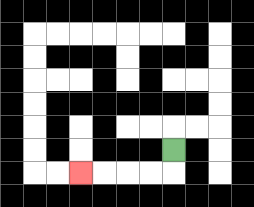{'start': '[7, 6]', 'end': '[3, 7]', 'path_directions': 'D,L,L,L,L', 'path_coordinates': '[[7, 6], [7, 7], [6, 7], [5, 7], [4, 7], [3, 7]]'}